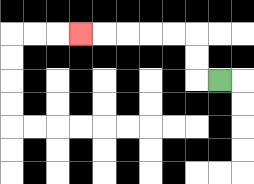{'start': '[9, 3]', 'end': '[3, 1]', 'path_directions': 'L,U,U,L,L,L,L,L', 'path_coordinates': '[[9, 3], [8, 3], [8, 2], [8, 1], [7, 1], [6, 1], [5, 1], [4, 1], [3, 1]]'}